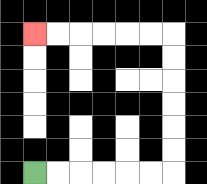{'start': '[1, 7]', 'end': '[1, 1]', 'path_directions': 'R,R,R,R,R,R,U,U,U,U,U,U,L,L,L,L,L,L', 'path_coordinates': '[[1, 7], [2, 7], [3, 7], [4, 7], [5, 7], [6, 7], [7, 7], [7, 6], [7, 5], [7, 4], [7, 3], [7, 2], [7, 1], [6, 1], [5, 1], [4, 1], [3, 1], [2, 1], [1, 1]]'}